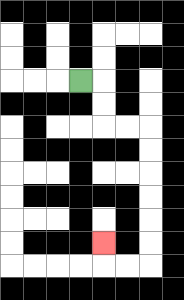{'start': '[3, 3]', 'end': '[4, 10]', 'path_directions': 'R,D,D,R,R,D,D,D,D,D,D,L,L,U', 'path_coordinates': '[[3, 3], [4, 3], [4, 4], [4, 5], [5, 5], [6, 5], [6, 6], [6, 7], [6, 8], [6, 9], [6, 10], [6, 11], [5, 11], [4, 11], [4, 10]]'}